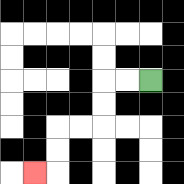{'start': '[6, 3]', 'end': '[1, 7]', 'path_directions': 'L,L,D,D,L,L,D,D,L', 'path_coordinates': '[[6, 3], [5, 3], [4, 3], [4, 4], [4, 5], [3, 5], [2, 5], [2, 6], [2, 7], [1, 7]]'}